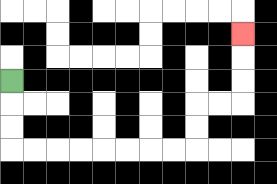{'start': '[0, 3]', 'end': '[10, 1]', 'path_directions': 'D,D,D,R,R,R,R,R,R,R,R,U,U,R,R,U,U,U', 'path_coordinates': '[[0, 3], [0, 4], [0, 5], [0, 6], [1, 6], [2, 6], [3, 6], [4, 6], [5, 6], [6, 6], [7, 6], [8, 6], [8, 5], [8, 4], [9, 4], [10, 4], [10, 3], [10, 2], [10, 1]]'}